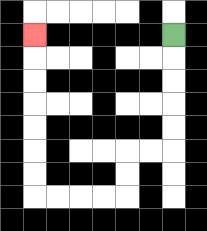{'start': '[7, 1]', 'end': '[1, 1]', 'path_directions': 'D,D,D,D,D,L,L,D,D,L,L,L,L,U,U,U,U,U,U,U', 'path_coordinates': '[[7, 1], [7, 2], [7, 3], [7, 4], [7, 5], [7, 6], [6, 6], [5, 6], [5, 7], [5, 8], [4, 8], [3, 8], [2, 8], [1, 8], [1, 7], [1, 6], [1, 5], [1, 4], [1, 3], [1, 2], [1, 1]]'}